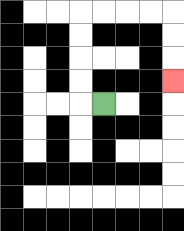{'start': '[4, 4]', 'end': '[7, 3]', 'path_directions': 'L,U,U,U,U,R,R,R,R,D,D,D', 'path_coordinates': '[[4, 4], [3, 4], [3, 3], [3, 2], [3, 1], [3, 0], [4, 0], [5, 0], [6, 0], [7, 0], [7, 1], [7, 2], [7, 3]]'}